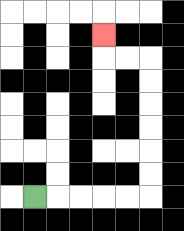{'start': '[1, 8]', 'end': '[4, 1]', 'path_directions': 'R,R,R,R,R,U,U,U,U,U,U,L,L,U', 'path_coordinates': '[[1, 8], [2, 8], [3, 8], [4, 8], [5, 8], [6, 8], [6, 7], [6, 6], [6, 5], [6, 4], [6, 3], [6, 2], [5, 2], [4, 2], [4, 1]]'}